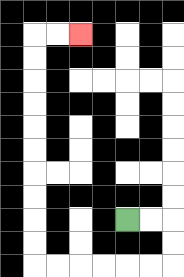{'start': '[5, 9]', 'end': '[3, 1]', 'path_directions': 'R,R,D,D,L,L,L,L,L,L,U,U,U,U,U,U,U,U,U,U,R,R', 'path_coordinates': '[[5, 9], [6, 9], [7, 9], [7, 10], [7, 11], [6, 11], [5, 11], [4, 11], [3, 11], [2, 11], [1, 11], [1, 10], [1, 9], [1, 8], [1, 7], [1, 6], [1, 5], [1, 4], [1, 3], [1, 2], [1, 1], [2, 1], [3, 1]]'}